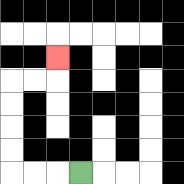{'start': '[3, 7]', 'end': '[2, 2]', 'path_directions': 'L,L,L,U,U,U,U,R,R,U', 'path_coordinates': '[[3, 7], [2, 7], [1, 7], [0, 7], [0, 6], [0, 5], [0, 4], [0, 3], [1, 3], [2, 3], [2, 2]]'}